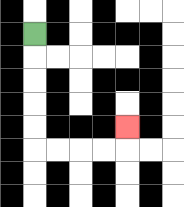{'start': '[1, 1]', 'end': '[5, 5]', 'path_directions': 'D,D,D,D,D,R,R,R,R,U', 'path_coordinates': '[[1, 1], [1, 2], [1, 3], [1, 4], [1, 5], [1, 6], [2, 6], [3, 6], [4, 6], [5, 6], [5, 5]]'}